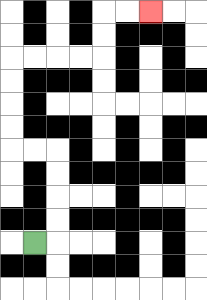{'start': '[1, 10]', 'end': '[6, 0]', 'path_directions': 'R,U,U,U,U,L,L,U,U,U,U,R,R,R,R,U,U,R,R', 'path_coordinates': '[[1, 10], [2, 10], [2, 9], [2, 8], [2, 7], [2, 6], [1, 6], [0, 6], [0, 5], [0, 4], [0, 3], [0, 2], [1, 2], [2, 2], [3, 2], [4, 2], [4, 1], [4, 0], [5, 0], [6, 0]]'}